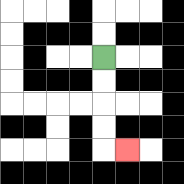{'start': '[4, 2]', 'end': '[5, 6]', 'path_directions': 'D,D,D,D,R', 'path_coordinates': '[[4, 2], [4, 3], [4, 4], [4, 5], [4, 6], [5, 6]]'}